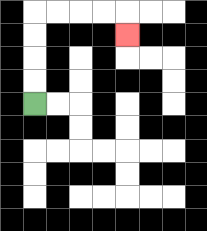{'start': '[1, 4]', 'end': '[5, 1]', 'path_directions': 'U,U,U,U,R,R,R,R,D', 'path_coordinates': '[[1, 4], [1, 3], [1, 2], [1, 1], [1, 0], [2, 0], [3, 0], [4, 0], [5, 0], [5, 1]]'}